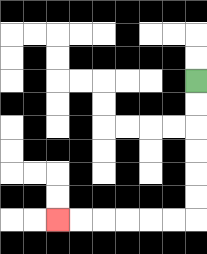{'start': '[8, 3]', 'end': '[2, 9]', 'path_directions': 'D,D,D,D,D,D,L,L,L,L,L,L', 'path_coordinates': '[[8, 3], [8, 4], [8, 5], [8, 6], [8, 7], [8, 8], [8, 9], [7, 9], [6, 9], [5, 9], [4, 9], [3, 9], [2, 9]]'}